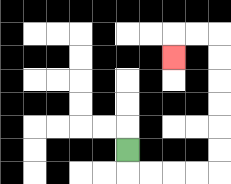{'start': '[5, 6]', 'end': '[7, 2]', 'path_directions': 'D,R,R,R,R,U,U,U,U,U,U,L,L,D', 'path_coordinates': '[[5, 6], [5, 7], [6, 7], [7, 7], [8, 7], [9, 7], [9, 6], [9, 5], [9, 4], [9, 3], [9, 2], [9, 1], [8, 1], [7, 1], [7, 2]]'}